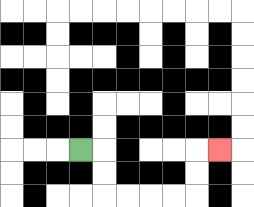{'start': '[3, 6]', 'end': '[9, 6]', 'path_directions': 'R,D,D,R,R,R,R,U,U,R', 'path_coordinates': '[[3, 6], [4, 6], [4, 7], [4, 8], [5, 8], [6, 8], [7, 8], [8, 8], [8, 7], [8, 6], [9, 6]]'}